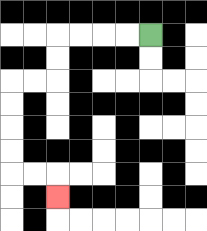{'start': '[6, 1]', 'end': '[2, 8]', 'path_directions': 'L,L,L,L,D,D,L,L,D,D,D,D,R,R,D', 'path_coordinates': '[[6, 1], [5, 1], [4, 1], [3, 1], [2, 1], [2, 2], [2, 3], [1, 3], [0, 3], [0, 4], [0, 5], [0, 6], [0, 7], [1, 7], [2, 7], [2, 8]]'}